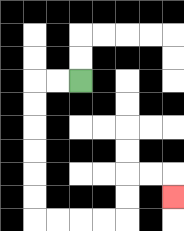{'start': '[3, 3]', 'end': '[7, 8]', 'path_directions': 'L,L,D,D,D,D,D,D,R,R,R,R,U,U,R,R,D', 'path_coordinates': '[[3, 3], [2, 3], [1, 3], [1, 4], [1, 5], [1, 6], [1, 7], [1, 8], [1, 9], [2, 9], [3, 9], [4, 9], [5, 9], [5, 8], [5, 7], [6, 7], [7, 7], [7, 8]]'}